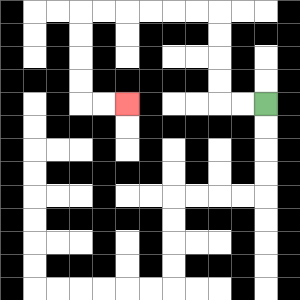{'start': '[11, 4]', 'end': '[5, 4]', 'path_directions': 'L,L,U,U,U,U,L,L,L,L,L,L,D,D,D,D,R,R', 'path_coordinates': '[[11, 4], [10, 4], [9, 4], [9, 3], [9, 2], [9, 1], [9, 0], [8, 0], [7, 0], [6, 0], [5, 0], [4, 0], [3, 0], [3, 1], [3, 2], [3, 3], [3, 4], [4, 4], [5, 4]]'}